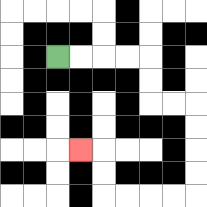{'start': '[2, 2]', 'end': '[3, 6]', 'path_directions': 'R,R,R,R,D,D,R,R,D,D,D,D,L,L,L,L,U,U,L', 'path_coordinates': '[[2, 2], [3, 2], [4, 2], [5, 2], [6, 2], [6, 3], [6, 4], [7, 4], [8, 4], [8, 5], [8, 6], [8, 7], [8, 8], [7, 8], [6, 8], [5, 8], [4, 8], [4, 7], [4, 6], [3, 6]]'}